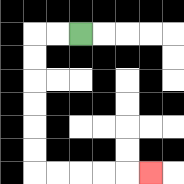{'start': '[3, 1]', 'end': '[6, 7]', 'path_directions': 'L,L,D,D,D,D,D,D,R,R,R,R,R', 'path_coordinates': '[[3, 1], [2, 1], [1, 1], [1, 2], [1, 3], [1, 4], [1, 5], [1, 6], [1, 7], [2, 7], [3, 7], [4, 7], [5, 7], [6, 7]]'}